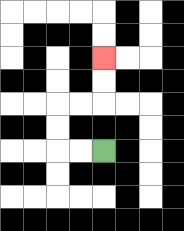{'start': '[4, 6]', 'end': '[4, 2]', 'path_directions': 'L,L,U,U,R,R,U,U', 'path_coordinates': '[[4, 6], [3, 6], [2, 6], [2, 5], [2, 4], [3, 4], [4, 4], [4, 3], [4, 2]]'}